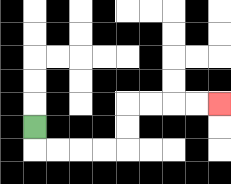{'start': '[1, 5]', 'end': '[9, 4]', 'path_directions': 'D,R,R,R,R,U,U,R,R,R,R', 'path_coordinates': '[[1, 5], [1, 6], [2, 6], [3, 6], [4, 6], [5, 6], [5, 5], [5, 4], [6, 4], [7, 4], [8, 4], [9, 4]]'}